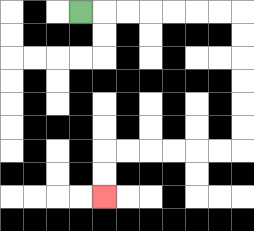{'start': '[3, 0]', 'end': '[4, 8]', 'path_directions': 'R,R,R,R,R,R,R,D,D,D,D,D,D,L,L,L,L,L,L,D,D', 'path_coordinates': '[[3, 0], [4, 0], [5, 0], [6, 0], [7, 0], [8, 0], [9, 0], [10, 0], [10, 1], [10, 2], [10, 3], [10, 4], [10, 5], [10, 6], [9, 6], [8, 6], [7, 6], [6, 6], [5, 6], [4, 6], [4, 7], [4, 8]]'}